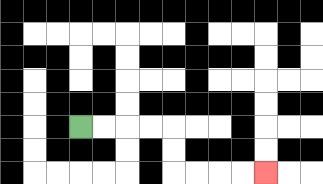{'start': '[3, 5]', 'end': '[11, 7]', 'path_directions': 'R,R,R,R,D,D,R,R,R,R', 'path_coordinates': '[[3, 5], [4, 5], [5, 5], [6, 5], [7, 5], [7, 6], [7, 7], [8, 7], [9, 7], [10, 7], [11, 7]]'}